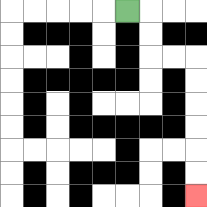{'start': '[5, 0]', 'end': '[8, 8]', 'path_directions': 'R,D,D,R,R,D,D,D,D,D,D', 'path_coordinates': '[[5, 0], [6, 0], [6, 1], [6, 2], [7, 2], [8, 2], [8, 3], [8, 4], [8, 5], [8, 6], [8, 7], [8, 8]]'}